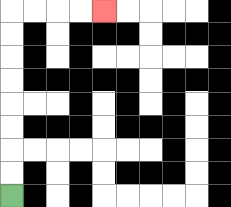{'start': '[0, 8]', 'end': '[4, 0]', 'path_directions': 'U,U,U,U,U,U,U,U,R,R,R,R', 'path_coordinates': '[[0, 8], [0, 7], [0, 6], [0, 5], [0, 4], [0, 3], [0, 2], [0, 1], [0, 0], [1, 0], [2, 0], [3, 0], [4, 0]]'}